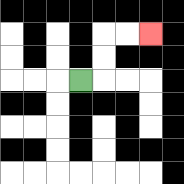{'start': '[3, 3]', 'end': '[6, 1]', 'path_directions': 'R,U,U,R,R', 'path_coordinates': '[[3, 3], [4, 3], [4, 2], [4, 1], [5, 1], [6, 1]]'}